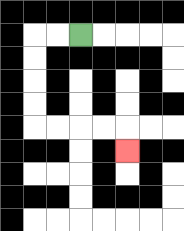{'start': '[3, 1]', 'end': '[5, 6]', 'path_directions': 'L,L,D,D,D,D,R,R,R,R,D', 'path_coordinates': '[[3, 1], [2, 1], [1, 1], [1, 2], [1, 3], [1, 4], [1, 5], [2, 5], [3, 5], [4, 5], [5, 5], [5, 6]]'}